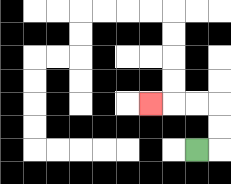{'start': '[8, 6]', 'end': '[6, 4]', 'path_directions': 'R,U,U,L,L,L', 'path_coordinates': '[[8, 6], [9, 6], [9, 5], [9, 4], [8, 4], [7, 4], [6, 4]]'}